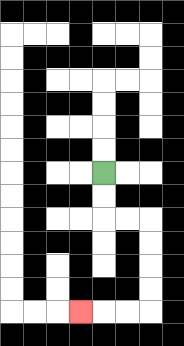{'start': '[4, 7]', 'end': '[3, 13]', 'path_directions': 'D,D,R,R,D,D,D,D,L,L,L', 'path_coordinates': '[[4, 7], [4, 8], [4, 9], [5, 9], [6, 9], [6, 10], [6, 11], [6, 12], [6, 13], [5, 13], [4, 13], [3, 13]]'}